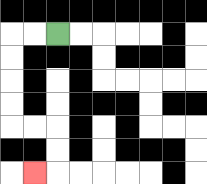{'start': '[2, 1]', 'end': '[1, 7]', 'path_directions': 'L,L,D,D,D,D,R,R,D,D,L', 'path_coordinates': '[[2, 1], [1, 1], [0, 1], [0, 2], [0, 3], [0, 4], [0, 5], [1, 5], [2, 5], [2, 6], [2, 7], [1, 7]]'}